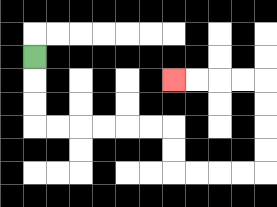{'start': '[1, 2]', 'end': '[7, 3]', 'path_directions': 'D,D,D,R,R,R,R,R,R,D,D,R,R,R,R,U,U,U,U,L,L,L,L', 'path_coordinates': '[[1, 2], [1, 3], [1, 4], [1, 5], [2, 5], [3, 5], [4, 5], [5, 5], [6, 5], [7, 5], [7, 6], [7, 7], [8, 7], [9, 7], [10, 7], [11, 7], [11, 6], [11, 5], [11, 4], [11, 3], [10, 3], [9, 3], [8, 3], [7, 3]]'}